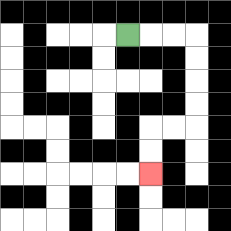{'start': '[5, 1]', 'end': '[6, 7]', 'path_directions': 'R,R,R,D,D,D,D,L,L,D,D', 'path_coordinates': '[[5, 1], [6, 1], [7, 1], [8, 1], [8, 2], [8, 3], [8, 4], [8, 5], [7, 5], [6, 5], [6, 6], [6, 7]]'}